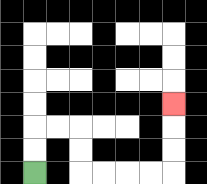{'start': '[1, 7]', 'end': '[7, 4]', 'path_directions': 'U,U,R,R,D,D,R,R,R,R,U,U,U', 'path_coordinates': '[[1, 7], [1, 6], [1, 5], [2, 5], [3, 5], [3, 6], [3, 7], [4, 7], [5, 7], [6, 7], [7, 7], [7, 6], [7, 5], [7, 4]]'}